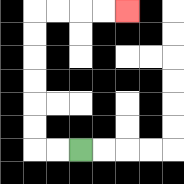{'start': '[3, 6]', 'end': '[5, 0]', 'path_directions': 'L,L,U,U,U,U,U,U,R,R,R,R', 'path_coordinates': '[[3, 6], [2, 6], [1, 6], [1, 5], [1, 4], [1, 3], [1, 2], [1, 1], [1, 0], [2, 0], [3, 0], [4, 0], [5, 0]]'}